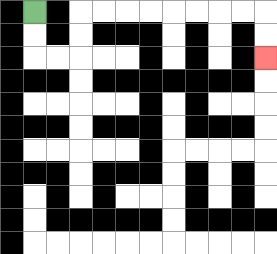{'start': '[1, 0]', 'end': '[11, 2]', 'path_directions': 'D,D,R,R,U,U,R,R,R,R,R,R,R,R,D,D', 'path_coordinates': '[[1, 0], [1, 1], [1, 2], [2, 2], [3, 2], [3, 1], [3, 0], [4, 0], [5, 0], [6, 0], [7, 0], [8, 0], [9, 0], [10, 0], [11, 0], [11, 1], [11, 2]]'}